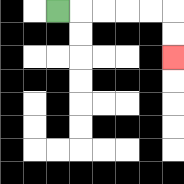{'start': '[2, 0]', 'end': '[7, 2]', 'path_directions': 'R,R,R,R,R,D,D', 'path_coordinates': '[[2, 0], [3, 0], [4, 0], [5, 0], [6, 0], [7, 0], [7, 1], [7, 2]]'}